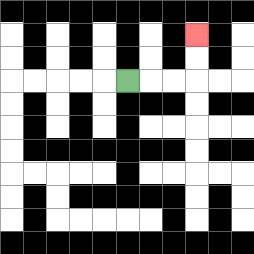{'start': '[5, 3]', 'end': '[8, 1]', 'path_directions': 'R,R,R,U,U', 'path_coordinates': '[[5, 3], [6, 3], [7, 3], [8, 3], [8, 2], [8, 1]]'}